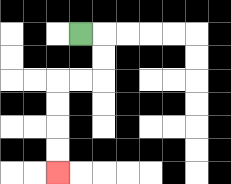{'start': '[3, 1]', 'end': '[2, 7]', 'path_directions': 'R,D,D,L,L,D,D,D,D', 'path_coordinates': '[[3, 1], [4, 1], [4, 2], [4, 3], [3, 3], [2, 3], [2, 4], [2, 5], [2, 6], [2, 7]]'}